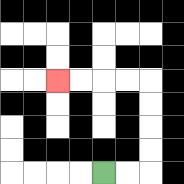{'start': '[4, 7]', 'end': '[2, 3]', 'path_directions': 'R,R,U,U,U,U,L,L,L,L', 'path_coordinates': '[[4, 7], [5, 7], [6, 7], [6, 6], [6, 5], [6, 4], [6, 3], [5, 3], [4, 3], [3, 3], [2, 3]]'}